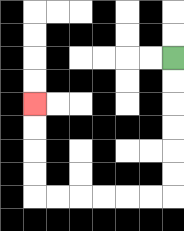{'start': '[7, 2]', 'end': '[1, 4]', 'path_directions': 'D,D,D,D,D,D,L,L,L,L,L,L,U,U,U,U', 'path_coordinates': '[[7, 2], [7, 3], [7, 4], [7, 5], [7, 6], [7, 7], [7, 8], [6, 8], [5, 8], [4, 8], [3, 8], [2, 8], [1, 8], [1, 7], [1, 6], [1, 5], [1, 4]]'}